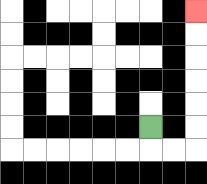{'start': '[6, 5]', 'end': '[8, 0]', 'path_directions': 'D,R,R,U,U,U,U,U,U', 'path_coordinates': '[[6, 5], [6, 6], [7, 6], [8, 6], [8, 5], [8, 4], [8, 3], [8, 2], [8, 1], [8, 0]]'}